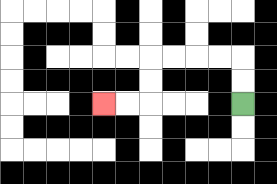{'start': '[10, 4]', 'end': '[4, 4]', 'path_directions': 'U,U,L,L,L,L,D,D,L,L', 'path_coordinates': '[[10, 4], [10, 3], [10, 2], [9, 2], [8, 2], [7, 2], [6, 2], [6, 3], [6, 4], [5, 4], [4, 4]]'}